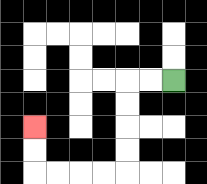{'start': '[7, 3]', 'end': '[1, 5]', 'path_directions': 'L,L,D,D,D,D,L,L,L,L,U,U', 'path_coordinates': '[[7, 3], [6, 3], [5, 3], [5, 4], [5, 5], [5, 6], [5, 7], [4, 7], [3, 7], [2, 7], [1, 7], [1, 6], [1, 5]]'}